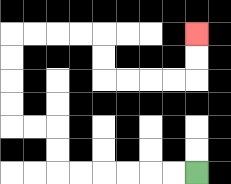{'start': '[8, 7]', 'end': '[8, 1]', 'path_directions': 'L,L,L,L,L,L,U,U,L,L,U,U,U,U,R,R,R,R,D,D,R,R,R,R,U,U', 'path_coordinates': '[[8, 7], [7, 7], [6, 7], [5, 7], [4, 7], [3, 7], [2, 7], [2, 6], [2, 5], [1, 5], [0, 5], [0, 4], [0, 3], [0, 2], [0, 1], [1, 1], [2, 1], [3, 1], [4, 1], [4, 2], [4, 3], [5, 3], [6, 3], [7, 3], [8, 3], [8, 2], [8, 1]]'}